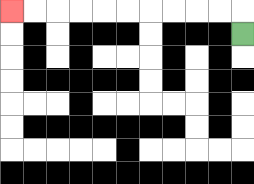{'start': '[10, 1]', 'end': '[0, 0]', 'path_directions': 'U,L,L,L,L,L,L,L,L,L,L', 'path_coordinates': '[[10, 1], [10, 0], [9, 0], [8, 0], [7, 0], [6, 0], [5, 0], [4, 0], [3, 0], [2, 0], [1, 0], [0, 0]]'}